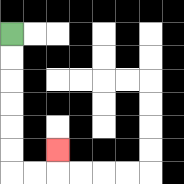{'start': '[0, 1]', 'end': '[2, 6]', 'path_directions': 'D,D,D,D,D,D,R,R,U', 'path_coordinates': '[[0, 1], [0, 2], [0, 3], [0, 4], [0, 5], [0, 6], [0, 7], [1, 7], [2, 7], [2, 6]]'}